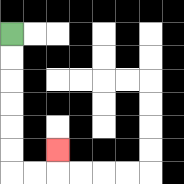{'start': '[0, 1]', 'end': '[2, 6]', 'path_directions': 'D,D,D,D,D,D,R,R,U', 'path_coordinates': '[[0, 1], [0, 2], [0, 3], [0, 4], [0, 5], [0, 6], [0, 7], [1, 7], [2, 7], [2, 6]]'}